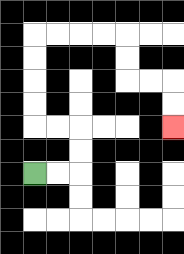{'start': '[1, 7]', 'end': '[7, 5]', 'path_directions': 'R,R,U,U,L,L,U,U,U,U,R,R,R,R,D,D,R,R,D,D', 'path_coordinates': '[[1, 7], [2, 7], [3, 7], [3, 6], [3, 5], [2, 5], [1, 5], [1, 4], [1, 3], [1, 2], [1, 1], [2, 1], [3, 1], [4, 1], [5, 1], [5, 2], [5, 3], [6, 3], [7, 3], [7, 4], [7, 5]]'}